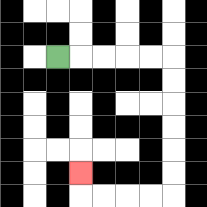{'start': '[2, 2]', 'end': '[3, 7]', 'path_directions': 'R,R,R,R,R,D,D,D,D,D,D,L,L,L,L,U', 'path_coordinates': '[[2, 2], [3, 2], [4, 2], [5, 2], [6, 2], [7, 2], [7, 3], [7, 4], [7, 5], [7, 6], [7, 7], [7, 8], [6, 8], [5, 8], [4, 8], [3, 8], [3, 7]]'}